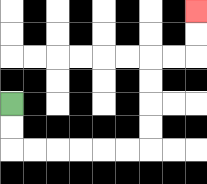{'start': '[0, 4]', 'end': '[8, 0]', 'path_directions': 'D,D,R,R,R,R,R,R,U,U,U,U,R,R,U,U', 'path_coordinates': '[[0, 4], [0, 5], [0, 6], [1, 6], [2, 6], [3, 6], [4, 6], [5, 6], [6, 6], [6, 5], [6, 4], [6, 3], [6, 2], [7, 2], [8, 2], [8, 1], [8, 0]]'}